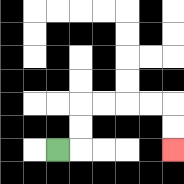{'start': '[2, 6]', 'end': '[7, 6]', 'path_directions': 'R,U,U,R,R,R,R,D,D', 'path_coordinates': '[[2, 6], [3, 6], [3, 5], [3, 4], [4, 4], [5, 4], [6, 4], [7, 4], [7, 5], [7, 6]]'}